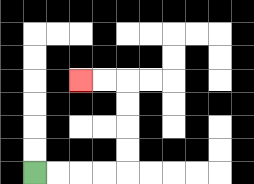{'start': '[1, 7]', 'end': '[3, 3]', 'path_directions': 'R,R,R,R,U,U,U,U,L,L', 'path_coordinates': '[[1, 7], [2, 7], [3, 7], [4, 7], [5, 7], [5, 6], [5, 5], [5, 4], [5, 3], [4, 3], [3, 3]]'}